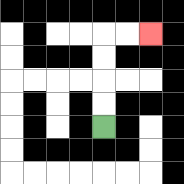{'start': '[4, 5]', 'end': '[6, 1]', 'path_directions': 'U,U,U,U,R,R', 'path_coordinates': '[[4, 5], [4, 4], [4, 3], [4, 2], [4, 1], [5, 1], [6, 1]]'}